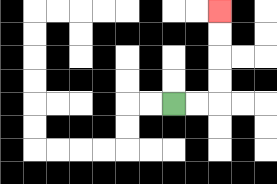{'start': '[7, 4]', 'end': '[9, 0]', 'path_directions': 'R,R,U,U,U,U', 'path_coordinates': '[[7, 4], [8, 4], [9, 4], [9, 3], [9, 2], [9, 1], [9, 0]]'}